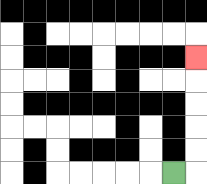{'start': '[7, 7]', 'end': '[8, 2]', 'path_directions': 'R,U,U,U,U,U', 'path_coordinates': '[[7, 7], [8, 7], [8, 6], [8, 5], [8, 4], [8, 3], [8, 2]]'}